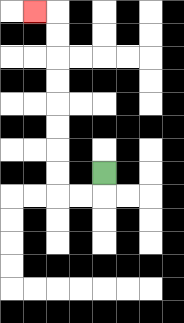{'start': '[4, 7]', 'end': '[1, 0]', 'path_directions': 'D,L,L,U,U,U,U,U,U,U,U,L', 'path_coordinates': '[[4, 7], [4, 8], [3, 8], [2, 8], [2, 7], [2, 6], [2, 5], [2, 4], [2, 3], [2, 2], [2, 1], [2, 0], [1, 0]]'}